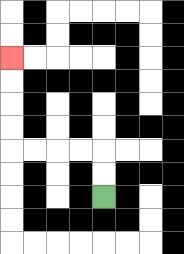{'start': '[4, 8]', 'end': '[0, 2]', 'path_directions': 'U,U,L,L,L,L,U,U,U,U', 'path_coordinates': '[[4, 8], [4, 7], [4, 6], [3, 6], [2, 6], [1, 6], [0, 6], [0, 5], [0, 4], [0, 3], [0, 2]]'}